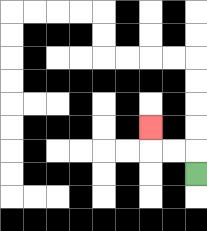{'start': '[8, 7]', 'end': '[6, 5]', 'path_directions': 'U,L,L,U', 'path_coordinates': '[[8, 7], [8, 6], [7, 6], [6, 6], [6, 5]]'}